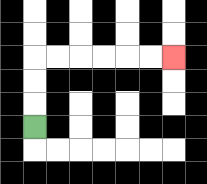{'start': '[1, 5]', 'end': '[7, 2]', 'path_directions': 'U,U,U,R,R,R,R,R,R', 'path_coordinates': '[[1, 5], [1, 4], [1, 3], [1, 2], [2, 2], [3, 2], [4, 2], [5, 2], [6, 2], [7, 2]]'}